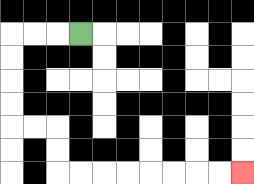{'start': '[3, 1]', 'end': '[10, 7]', 'path_directions': 'L,L,L,D,D,D,D,R,R,D,D,R,R,R,R,R,R,R,R', 'path_coordinates': '[[3, 1], [2, 1], [1, 1], [0, 1], [0, 2], [0, 3], [0, 4], [0, 5], [1, 5], [2, 5], [2, 6], [2, 7], [3, 7], [4, 7], [5, 7], [6, 7], [7, 7], [8, 7], [9, 7], [10, 7]]'}